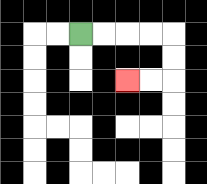{'start': '[3, 1]', 'end': '[5, 3]', 'path_directions': 'R,R,R,R,D,D,L,L', 'path_coordinates': '[[3, 1], [4, 1], [5, 1], [6, 1], [7, 1], [7, 2], [7, 3], [6, 3], [5, 3]]'}